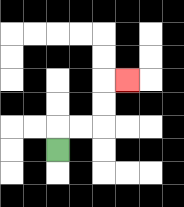{'start': '[2, 6]', 'end': '[5, 3]', 'path_directions': 'U,R,R,U,U,R', 'path_coordinates': '[[2, 6], [2, 5], [3, 5], [4, 5], [4, 4], [4, 3], [5, 3]]'}